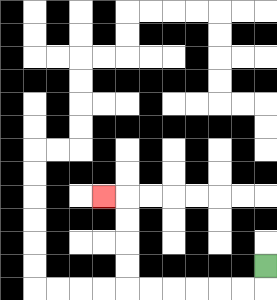{'start': '[11, 11]', 'end': '[4, 8]', 'path_directions': 'D,L,L,L,L,L,L,U,U,U,U,L', 'path_coordinates': '[[11, 11], [11, 12], [10, 12], [9, 12], [8, 12], [7, 12], [6, 12], [5, 12], [5, 11], [5, 10], [5, 9], [5, 8], [4, 8]]'}